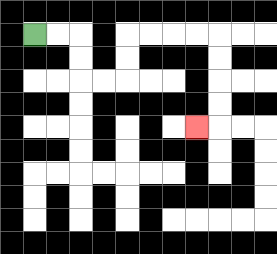{'start': '[1, 1]', 'end': '[8, 5]', 'path_directions': 'R,R,D,D,R,R,U,U,R,R,R,R,D,D,D,D,L', 'path_coordinates': '[[1, 1], [2, 1], [3, 1], [3, 2], [3, 3], [4, 3], [5, 3], [5, 2], [5, 1], [6, 1], [7, 1], [8, 1], [9, 1], [9, 2], [9, 3], [9, 4], [9, 5], [8, 5]]'}